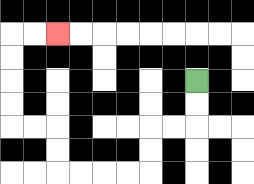{'start': '[8, 3]', 'end': '[2, 1]', 'path_directions': 'D,D,L,L,D,D,L,L,L,L,U,U,L,L,U,U,U,U,R,R', 'path_coordinates': '[[8, 3], [8, 4], [8, 5], [7, 5], [6, 5], [6, 6], [6, 7], [5, 7], [4, 7], [3, 7], [2, 7], [2, 6], [2, 5], [1, 5], [0, 5], [0, 4], [0, 3], [0, 2], [0, 1], [1, 1], [2, 1]]'}